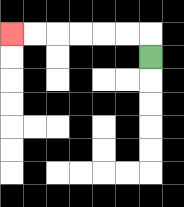{'start': '[6, 2]', 'end': '[0, 1]', 'path_directions': 'U,L,L,L,L,L,L', 'path_coordinates': '[[6, 2], [6, 1], [5, 1], [4, 1], [3, 1], [2, 1], [1, 1], [0, 1]]'}